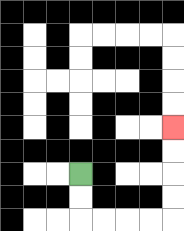{'start': '[3, 7]', 'end': '[7, 5]', 'path_directions': 'D,D,R,R,R,R,U,U,U,U', 'path_coordinates': '[[3, 7], [3, 8], [3, 9], [4, 9], [5, 9], [6, 9], [7, 9], [7, 8], [7, 7], [7, 6], [7, 5]]'}